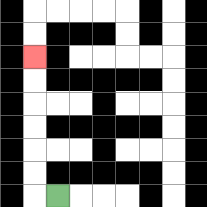{'start': '[2, 8]', 'end': '[1, 2]', 'path_directions': 'L,U,U,U,U,U,U', 'path_coordinates': '[[2, 8], [1, 8], [1, 7], [1, 6], [1, 5], [1, 4], [1, 3], [1, 2]]'}